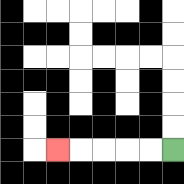{'start': '[7, 6]', 'end': '[2, 6]', 'path_directions': 'L,L,L,L,L', 'path_coordinates': '[[7, 6], [6, 6], [5, 6], [4, 6], [3, 6], [2, 6]]'}